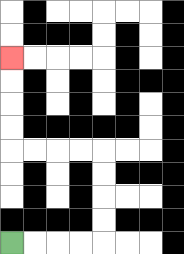{'start': '[0, 10]', 'end': '[0, 2]', 'path_directions': 'R,R,R,R,U,U,U,U,L,L,L,L,U,U,U,U', 'path_coordinates': '[[0, 10], [1, 10], [2, 10], [3, 10], [4, 10], [4, 9], [4, 8], [4, 7], [4, 6], [3, 6], [2, 6], [1, 6], [0, 6], [0, 5], [0, 4], [0, 3], [0, 2]]'}